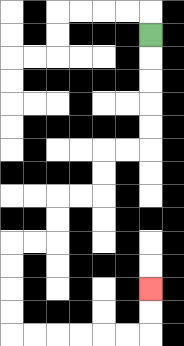{'start': '[6, 1]', 'end': '[6, 12]', 'path_directions': 'D,D,D,D,D,L,L,D,D,L,L,D,D,L,L,D,D,D,D,R,R,R,R,R,R,U,U', 'path_coordinates': '[[6, 1], [6, 2], [6, 3], [6, 4], [6, 5], [6, 6], [5, 6], [4, 6], [4, 7], [4, 8], [3, 8], [2, 8], [2, 9], [2, 10], [1, 10], [0, 10], [0, 11], [0, 12], [0, 13], [0, 14], [1, 14], [2, 14], [3, 14], [4, 14], [5, 14], [6, 14], [6, 13], [6, 12]]'}